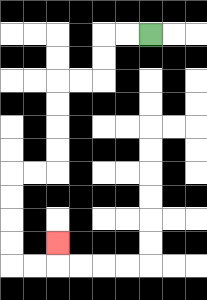{'start': '[6, 1]', 'end': '[2, 10]', 'path_directions': 'L,L,D,D,L,L,D,D,D,D,L,L,D,D,D,D,R,R,U', 'path_coordinates': '[[6, 1], [5, 1], [4, 1], [4, 2], [4, 3], [3, 3], [2, 3], [2, 4], [2, 5], [2, 6], [2, 7], [1, 7], [0, 7], [0, 8], [0, 9], [0, 10], [0, 11], [1, 11], [2, 11], [2, 10]]'}